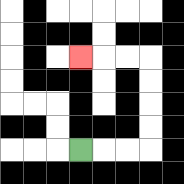{'start': '[3, 6]', 'end': '[3, 2]', 'path_directions': 'R,R,R,U,U,U,U,L,L,L', 'path_coordinates': '[[3, 6], [4, 6], [5, 6], [6, 6], [6, 5], [6, 4], [6, 3], [6, 2], [5, 2], [4, 2], [3, 2]]'}